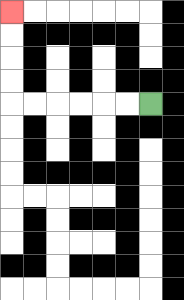{'start': '[6, 4]', 'end': '[0, 0]', 'path_directions': 'L,L,L,L,L,L,U,U,U,U', 'path_coordinates': '[[6, 4], [5, 4], [4, 4], [3, 4], [2, 4], [1, 4], [0, 4], [0, 3], [0, 2], [0, 1], [0, 0]]'}